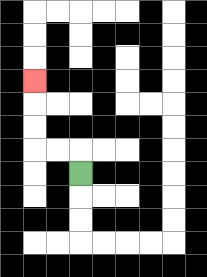{'start': '[3, 7]', 'end': '[1, 3]', 'path_directions': 'U,L,L,U,U,U', 'path_coordinates': '[[3, 7], [3, 6], [2, 6], [1, 6], [1, 5], [1, 4], [1, 3]]'}